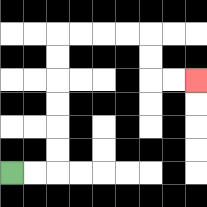{'start': '[0, 7]', 'end': '[8, 3]', 'path_directions': 'R,R,U,U,U,U,U,U,R,R,R,R,D,D,R,R', 'path_coordinates': '[[0, 7], [1, 7], [2, 7], [2, 6], [2, 5], [2, 4], [2, 3], [2, 2], [2, 1], [3, 1], [4, 1], [5, 1], [6, 1], [6, 2], [6, 3], [7, 3], [8, 3]]'}